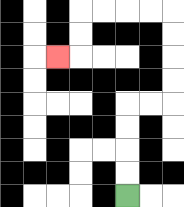{'start': '[5, 8]', 'end': '[2, 2]', 'path_directions': 'U,U,U,U,R,R,U,U,U,U,L,L,L,L,D,D,L', 'path_coordinates': '[[5, 8], [5, 7], [5, 6], [5, 5], [5, 4], [6, 4], [7, 4], [7, 3], [7, 2], [7, 1], [7, 0], [6, 0], [5, 0], [4, 0], [3, 0], [3, 1], [3, 2], [2, 2]]'}